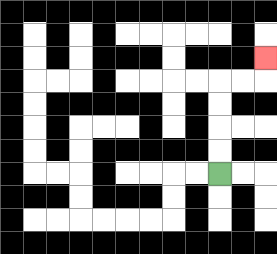{'start': '[9, 7]', 'end': '[11, 2]', 'path_directions': 'U,U,U,U,R,R,U', 'path_coordinates': '[[9, 7], [9, 6], [9, 5], [9, 4], [9, 3], [10, 3], [11, 3], [11, 2]]'}